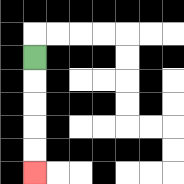{'start': '[1, 2]', 'end': '[1, 7]', 'path_directions': 'D,D,D,D,D', 'path_coordinates': '[[1, 2], [1, 3], [1, 4], [1, 5], [1, 6], [1, 7]]'}